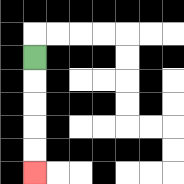{'start': '[1, 2]', 'end': '[1, 7]', 'path_directions': 'D,D,D,D,D', 'path_coordinates': '[[1, 2], [1, 3], [1, 4], [1, 5], [1, 6], [1, 7]]'}